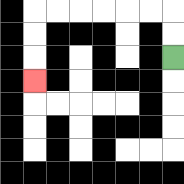{'start': '[7, 2]', 'end': '[1, 3]', 'path_directions': 'U,U,L,L,L,L,L,L,D,D,D', 'path_coordinates': '[[7, 2], [7, 1], [7, 0], [6, 0], [5, 0], [4, 0], [3, 0], [2, 0], [1, 0], [1, 1], [1, 2], [1, 3]]'}